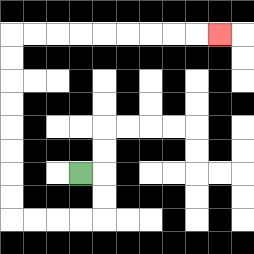{'start': '[3, 7]', 'end': '[9, 1]', 'path_directions': 'R,D,D,L,L,L,L,U,U,U,U,U,U,U,U,R,R,R,R,R,R,R,R,R', 'path_coordinates': '[[3, 7], [4, 7], [4, 8], [4, 9], [3, 9], [2, 9], [1, 9], [0, 9], [0, 8], [0, 7], [0, 6], [0, 5], [0, 4], [0, 3], [0, 2], [0, 1], [1, 1], [2, 1], [3, 1], [4, 1], [5, 1], [6, 1], [7, 1], [8, 1], [9, 1]]'}